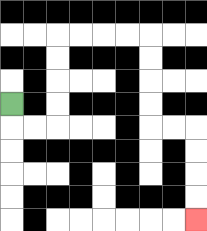{'start': '[0, 4]', 'end': '[8, 9]', 'path_directions': 'D,R,R,U,U,U,U,R,R,R,R,D,D,D,D,R,R,D,D,D,D', 'path_coordinates': '[[0, 4], [0, 5], [1, 5], [2, 5], [2, 4], [2, 3], [2, 2], [2, 1], [3, 1], [4, 1], [5, 1], [6, 1], [6, 2], [6, 3], [6, 4], [6, 5], [7, 5], [8, 5], [8, 6], [8, 7], [8, 8], [8, 9]]'}